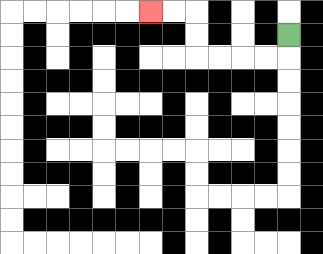{'start': '[12, 1]', 'end': '[6, 0]', 'path_directions': 'D,L,L,L,L,U,U,L,L', 'path_coordinates': '[[12, 1], [12, 2], [11, 2], [10, 2], [9, 2], [8, 2], [8, 1], [8, 0], [7, 0], [6, 0]]'}